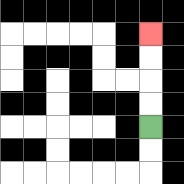{'start': '[6, 5]', 'end': '[6, 1]', 'path_directions': 'U,U,U,U', 'path_coordinates': '[[6, 5], [6, 4], [6, 3], [6, 2], [6, 1]]'}